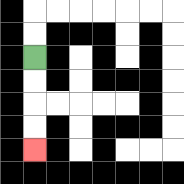{'start': '[1, 2]', 'end': '[1, 6]', 'path_directions': 'D,D,D,D', 'path_coordinates': '[[1, 2], [1, 3], [1, 4], [1, 5], [1, 6]]'}